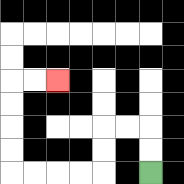{'start': '[6, 7]', 'end': '[2, 3]', 'path_directions': 'U,U,L,L,D,D,L,L,L,L,U,U,U,U,R,R', 'path_coordinates': '[[6, 7], [6, 6], [6, 5], [5, 5], [4, 5], [4, 6], [4, 7], [3, 7], [2, 7], [1, 7], [0, 7], [0, 6], [0, 5], [0, 4], [0, 3], [1, 3], [2, 3]]'}